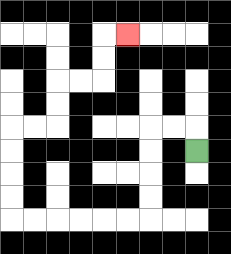{'start': '[8, 6]', 'end': '[5, 1]', 'path_directions': 'U,L,L,D,D,D,D,L,L,L,L,L,L,U,U,U,U,R,R,U,U,R,R,U,U,R', 'path_coordinates': '[[8, 6], [8, 5], [7, 5], [6, 5], [6, 6], [6, 7], [6, 8], [6, 9], [5, 9], [4, 9], [3, 9], [2, 9], [1, 9], [0, 9], [0, 8], [0, 7], [0, 6], [0, 5], [1, 5], [2, 5], [2, 4], [2, 3], [3, 3], [4, 3], [4, 2], [4, 1], [5, 1]]'}